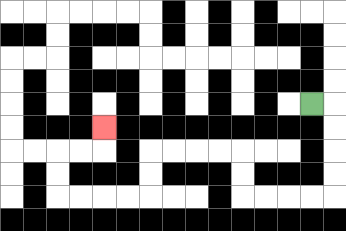{'start': '[13, 4]', 'end': '[4, 5]', 'path_directions': 'R,D,D,D,D,L,L,L,L,U,U,L,L,L,L,D,D,L,L,L,L,U,U,R,R,U', 'path_coordinates': '[[13, 4], [14, 4], [14, 5], [14, 6], [14, 7], [14, 8], [13, 8], [12, 8], [11, 8], [10, 8], [10, 7], [10, 6], [9, 6], [8, 6], [7, 6], [6, 6], [6, 7], [6, 8], [5, 8], [4, 8], [3, 8], [2, 8], [2, 7], [2, 6], [3, 6], [4, 6], [4, 5]]'}